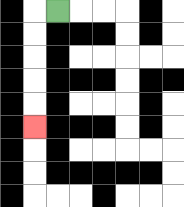{'start': '[2, 0]', 'end': '[1, 5]', 'path_directions': 'L,D,D,D,D,D', 'path_coordinates': '[[2, 0], [1, 0], [1, 1], [1, 2], [1, 3], [1, 4], [1, 5]]'}